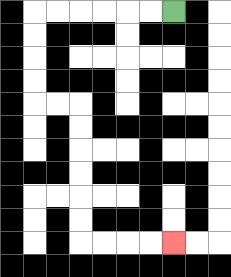{'start': '[7, 0]', 'end': '[7, 10]', 'path_directions': 'L,L,L,L,L,L,D,D,D,D,R,R,D,D,D,D,D,D,R,R,R,R', 'path_coordinates': '[[7, 0], [6, 0], [5, 0], [4, 0], [3, 0], [2, 0], [1, 0], [1, 1], [1, 2], [1, 3], [1, 4], [2, 4], [3, 4], [3, 5], [3, 6], [3, 7], [3, 8], [3, 9], [3, 10], [4, 10], [5, 10], [6, 10], [7, 10]]'}